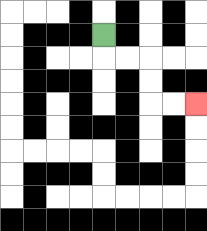{'start': '[4, 1]', 'end': '[8, 4]', 'path_directions': 'D,R,R,D,D,R,R', 'path_coordinates': '[[4, 1], [4, 2], [5, 2], [6, 2], [6, 3], [6, 4], [7, 4], [8, 4]]'}